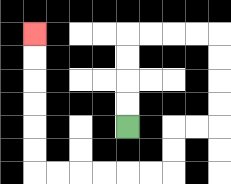{'start': '[5, 5]', 'end': '[1, 1]', 'path_directions': 'U,U,U,U,R,R,R,R,D,D,D,D,L,L,D,D,L,L,L,L,L,L,U,U,U,U,U,U', 'path_coordinates': '[[5, 5], [5, 4], [5, 3], [5, 2], [5, 1], [6, 1], [7, 1], [8, 1], [9, 1], [9, 2], [9, 3], [9, 4], [9, 5], [8, 5], [7, 5], [7, 6], [7, 7], [6, 7], [5, 7], [4, 7], [3, 7], [2, 7], [1, 7], [1, 6], [1, 5], [1, 4], [1, 3], [1, 2], [1, 1]]'}